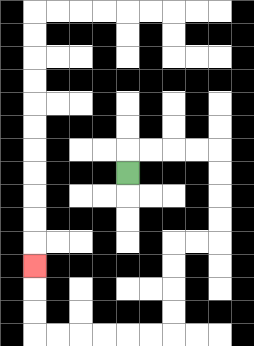{'start': '[5, 7]', 'end': '[1, 11]', 'path_directions': 'U,R,R,R,R,D,D,D,D,L,L,D,D,D,D,L,L,L,L,L,L,U,U,U', 'path_coordinates': '[[5, 7], [5, 6], [6, 6], [7, 6], [8, 6], [9, 6], [9, 7], [9, 8], [9, 9], [9, 10], [8, 10], [7, 10], [7, 11], [7, 12], [7, 13], [7, 14], [6, 14], [5, 14], [4, 14], [3, 14], [2, 14], [1, 14], [1, 13], [1, 12], [1, 11]]'}